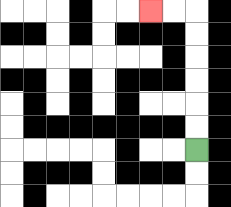{'start': '[8, 6]', 'end': '[6, 0]', 'path_directions': 'U,U,U,U,U,U,L,L', 'path_coordinates': '[[8, 6], [8, 5], [8, 4], [8, 3], [8, 2], [8, 1], [8, 0], [7, 0], [6, 0]]'}